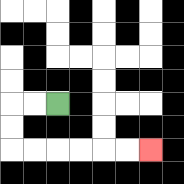{'start': '[2, 4]', 'end': '[6, 6]', 'path_directions': 'L,L,D,D,R,R,R,R,R,R', 'path_coordinates': '[[2, 4], [1, 4], [0, 4], [0, 5], [0, 6], [1, 6], [2, 6], [3, 6], [4, 6], [5, 6], [6, 6]]'}